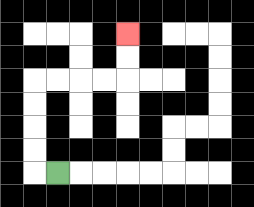{'start': '[2, 7]', 'end': '[5, 1]', 'path_directions': 'L,U,U,U,U,R,R,R,R,U,U', 'path_coordinates': '[[2, 7], [1, 7], [1, 6], [1, 5], [1, 4], [1, 3], [2, 3], [3, 3], [4, 3], [5, 3], [5, 2], [5, 1]]'}